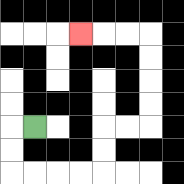{'start': '[1, 5]', 'end': '[3, 1]', 'path_directions': 'L,D,D,R,R,R,R,U,U,R,R,U,U,U,U,L,L,L', 'path_coordinates': '[[1, 5], [0, 5], [0, 6], [0, 7], [1, 7], [2, 7], [3, 7], [4, 7], [4, 6], [4, 5], [5, 5], [6, 5], [6, 4], [6, 3], [6, 2], [6, 1], [5, 1], [4, 1], [3, 1]]'}